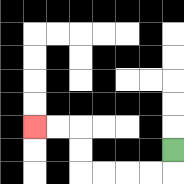{'start': '[7, 6]', 'end': '[1, 5]', 'path_directions': 'D,L,L,L,L,U,U,L,L', 'path_coordinates': '[[7, 6], [7, 7], [6, 7], [5, 7], [4, 7], [3, 7], [3, 6], [3, 5], [2, 5], [1, 5]]'}